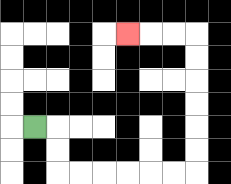{'start': '[1, 5]', 'end': '[5, 1]', 'path_directions': 'R,D,D,R,R,R,R,R,R,U,U,U,U,U,U,L,L,L', 'path_coordinates': '[[1, 5], [2, 5], [2, 6], [2, 7], [3, 7], [4, 7], [5, 7], [6, 7], [7, 7], [8, 7], [8, 6], [8, 5], [8, 4], [8, 3], [8, 2], [8, 1], [7, 1], [6, 1], [5, 1]]'}